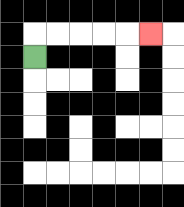{'start': '[1, 2]', 'end': '[6, 1]', 'path_directions': 'U,R,R,R,R,R', 'path_coordinates': '[[1, 2], [1, 1], [2, 1], [3, 1], [4, 1], [5, 1], [6, 1]]'}